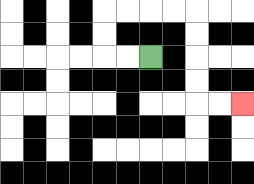{'start': '[6, 2]', 'end': '[10, 4]', 'path_directions': 'L,L,U,U,R,R,R,R,D,D,D,D,R,R', 'path_coordinates': '[[6, 2], [5, 2], [4, 2], [4, 1], [4, 0], [5, 0], [6, 0], [7, 0], [8, 0], [8, 1], [8, 2], [8, 3], [8, 4], [9, 4], [10, 4]]'}